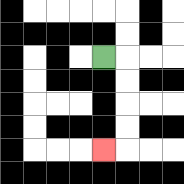{'start': '[4, 2]', 'end': '[4, 6]', 'path_directions': 'R,D,D,D,D,L', 'path_coordinates': '[[4, 2], [5, 2], [5, 3], [5, 4], [5, 5], [5, 6], [4, 6]]'}